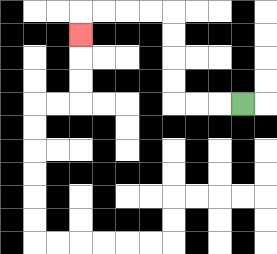{'start': '[10, 4]', 'end': '[3, 1]', 'path_directions': 'L,L,L,U,U,U,U,L,L,L,L,D', 'path_coordinates': '[[10, 4], [9, 4], [8, 4], [7, 4], [7, 3], [7, 2], [7, 1], [7, 0], [6, 0], [5, 0], [4, 0], [3, 0], [3, 1]]'}